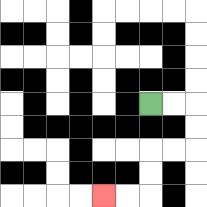{'start': '[6, 4]', 'end': '[4, 8]', 'path_directions': 'R,R,D,D,L,L,D,D,L,L', 'path_coordinates': '[[6, 4], [7, 4], [8, 4], [8, 5], [8, 6], [7, 6], [6, 6], [6, 7], [6, 8], [5, 8], [4, 8]]'}